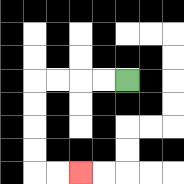{'start': '[5, 3]', 'end': '[3, 7]', 'path_directions': 'L,L,L,L,D,D,D,D,R,R', 'path_coordinates': '[[5, 3], [4, 3], [3, 3], [2, 3], [1, 3], [1, 4], [1, 5], [1, 6], [1, 7], [2, 7], [3, 7]]'}